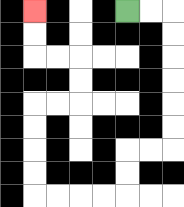{'start': '[5, 0]', 'end': '[1, 0]', 'path_directions': 'R,R,D,D,D,D,D,D,L,L,D,D,L,L,L,L,U,U,U,U,R,R,U,U,L,L,U,U', 'path_coordinates': '[[5, 0], [6, 0], [7, 0], [7, 1], [7, 2], [7, 3], [7, 4], [7, 5], [7, 6], [6, 6], [5, 6], [5, 7], [5, 8], [4, 8], [3, 8], [2, 8], [1, 8], [1, 7], [1, 6], [1, 5], [1, 4], [2, 4], [3, 4], [3, 3], [3, 2], [2, 2], [1, 2], [1, 1], [1, 0]]'}